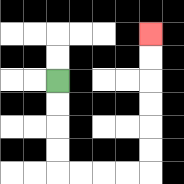{'start': '[2, 3]', 'end': '[6, 1]', 'path_directions': 'D,D,D,D,R,R,R,R,U,U,U,U,U,U', 'path_coordinates': '[[2, 3], [2, 4], [2, 5], [2, 6], [2, 7], [3, 7], [4, 7], [5, 7], [6, 7], [6, 6], [6, 5], [6, 4], [6, 3], [6, 2], [6, 1]]'}